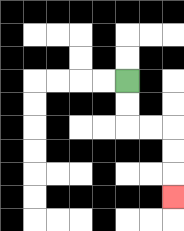{'start': '[5, 3]', 'end': '[7, 8]', 'path_directions': 'D,D,R,R,D,D,D', 'path_coordinates': '[[5, 3], [5, 4], [5, 5], [6, 5], [7, 5], [7, 6], [7, 7], [7, 8]]'}